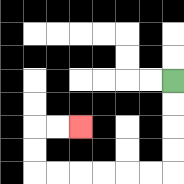{'start': '[7, 3]', 'end': '[3, 5]', 'path_directions': 'D,D,D,D,L,L,L,L,L,L,U,U,R,R', 'path_coordinates': '[[7, 3], [7, 4], [7, 5], [7, 6], [7, 7], [6, 7], [5, 7], [4, 7], [3, 7], [2, 7], [1, 7], [1, 6], [1, 5], [2, 5], [3, 5]]'}